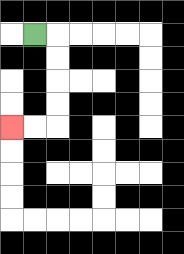{'start': '[1, 1]', 'end': '[0, 5]', 'path_directions': 'R,D,D,D,D,L,L', 'path_coordinates': '[[1, 1], [2, 1], [2, 2], [2, 3], [2, 4], [2, 5], [1, 5], [0, 5]]'}